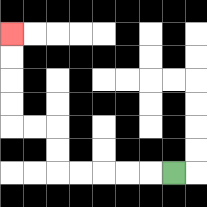{'start': '[7, 7]', 'end': '[0, 1]', 'path_directions': 'L,L,L,L,L,U,U,L,L,U,U,U,U', 'path_coordinates': '[[7, 7], [6, 7], [5, 7], [4, 7], [3, 7], [2, 7], [2, 6], [2, 5], [1, 5], [0, 5], [0, 4], [0, 3], [0, 2], [0, 1]]'}